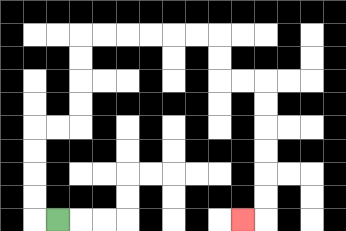{'start': '[2, 9]', 'end': '[10, 9]', 'path_directions': 'L,U,U,U,U,R,R,U,U,U,U,R,R,R,R,R,R,D,D,R,R,D,D,D,D,D,D,L', 'path_coordinates': '[[2, 9], [1, 9], [1, 8], [1, 7], [1, 6], [1, 5], [2, 5], [3, 5], [3, 4], [3, 3], [3, 2], [3, 1], [4, 1], [5, 1], [6, 1], [7, 1], [8, 1], [9, 1], [9, 2], [9, 3], [10, 3], [11, 3], [11, 4], [11, 5], [11, 6], [11, 7], [11, 8], [11, 9], [10, 9]]'}